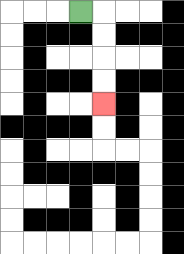{'start': '[3, 0]', 'end': '[4, 4]', 'path_directions': 'R,D,D,D,D', 'path_coordinates': '[[3, 0], [4, 0], [4, 1], [4, 2], [4, 3], [4, 4]]'}